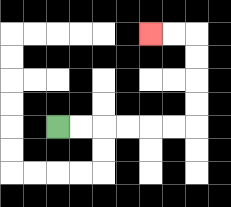{'start': '[2, 5]', 'end': '[6, 1]', 'path_directions': 'R,R,R,R,R,R,U,U,U,U,L,L', 'path_coordinates': '[[2, 5], [3, 5], [4, 5], [5, 5], [6, 5], [7, 5], [8, 5], [8, 4], [8, 3], [8, 2], [8, 1], [7, 1], [6, 1]]'}